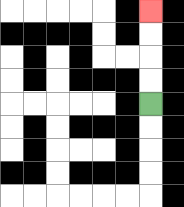{'start': '[6, 4]', 'end': '[6, 0]', 'path_directions': 'U,U,U,U', 'path_coordinates': '[[6, 4], [6, 3], [6, 2], [6, 1], [6, 0]]'}